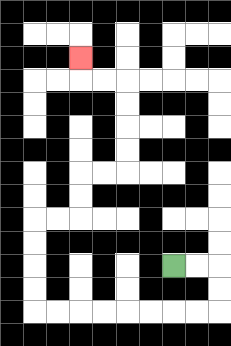{'start': '[7, 11]', 'end': '[3, 2]', 'path_directions': 'R,R,D,D,L,L,L,L,L,L,L,L,U,U,U,U,R,R,U,U,R,R,U,U,U,U,L,L,U', 'path_coordinates': '[[7, 11], [8, 11], [9, 11], [9, 12], [9, 13], [8, 13], [7, 13], [6, 13], [5, 13], [4, 13], [3, 13], [2, 13], [1, 13], [1, 12], [1, 11], [1, 10], [1, 9], [2, 9], [3, 9], [3, 8], [3, 7], [4, 7], [5, 7], [5, 6], [5, 5], [5, 4], [5, 3], [4, 3], [3, 3], [3, 2]]'}